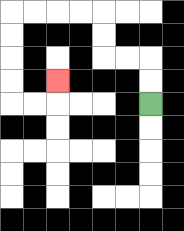{'start': '[6, 4]', 'end': '[2, 3]', 'path_directions': 'U,U,L,L,U,U,L,L,L,L,D,D,D,D,R,R,U', 'path_coordinates': '[[6, 4], [6, 3], [6, 2], [5, 2], [4, 2], [4, 1], [4, 0], [3, 0], [2, 0], [1, 0], [0, 0], [0, 1], [0, 2], [0, 3], [0, 4], [1, 4], [2, 4], [2, 3]]'}